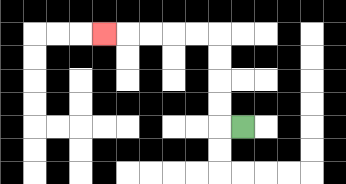{'start': '[10, 5]', 'end': '[4, 1]', 'path_directions': 'L,U,U,U,U,L,L,L,L,L', 'path_coordinates': '[[10, 5], [9, 5], [9, 4], [9, 3], [9, 2], [9, 1], [8, 1], [7, 1], [6, 1], [5, 1], [4, 1]]'}